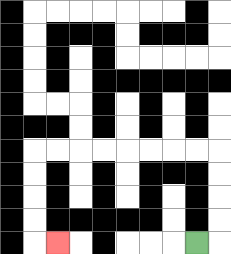{'start': '[8, 10]', 'end': '[2, 10]', 'path_directions': 'R,U,U,U,U,L,L,L,L,L,L,L,L,D,D,D,D,R', 'path_coordinates': '[[8, 10], [9, 10], [9, 9], [9, 8], [9, 7], [9, 6], [8, 6], [7, 6], [6, 6], [5, 6], [4, 6], [3, 6], [2, 6], [1, 6], [1, 7], [1, 8], [1, 9], [1, 10], [2, 10]]'}